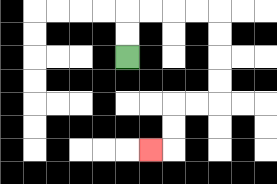{'start': '[5, 2]', 'end': '[6, 6]', 'path_directions': 'U,U,R,R,R,R,D,D,D,D,L,L,D,D,L', 'path_coordinates': '[[5, 2], [5, 1], [5, 0], [6, 0], [7, 0], [8, 0], [9, 0], [9, 1], [9, 2], [9, 3], [9, 4], [8, 4], [7, 4], [7, 5], [7, 6], [6, 6]]'}